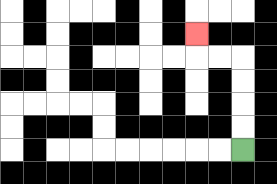{'start': '[10, 6]', 'end': '[8, 1]', 'path_directions': 'U,U,U,U,L,L,U', 'path_coordinates': '[[10, 6], [10, 5], [10, 4], [10, 3], [10, 2], [9, 2], [8, 2], [8, 1]]'}